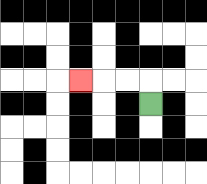{'start': '[6, 4]', 'end': '[3, 3]', 'path_directions': 'U,L,L,L', 'path_coordinates': '[[6, 4], [6, 3], [5, 3], [4, 3], [3, 3]]'}